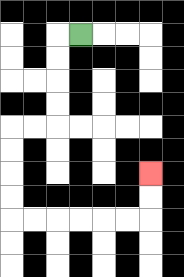{'start': '[3, 1]', 'end': '[6, 7]', 'path_directions': 'L,D,D,D,D,L,L,D,D,D,D,R,R,R,R,R,R,U,U', 'path_coordinates': '[[3, 1], [2, 1], [2, 2], [2, 3], [2, 4], [2, 5], [1, 5], [0, 5], [0, 6], [0, 7], [0, 8], [0, 9], [1, 9], [2, 9], [3, 9], [4, 9], [5, 9], [6, 9], [6, 8], [6, 7]]'}